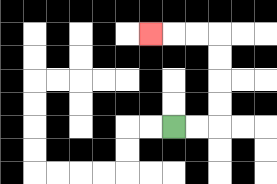{'start': '[7, 5]', 'end': '[6, 1]', 'path_directions': 'R,R,U,U,U,U,L,L,L', 'path_coordinates': '[[7, 5], [8, 5], [9, 5], [9, 4], [9, 3], [9, 2], [9, 1], [8, 1], [7, 1], [6, 1]]'}